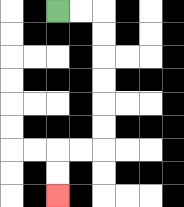{'start': '[2, 0]', 'end': '[2, 8]', 'path_directions': 'R,R,D,D,D,D,D,D,L,L,D,D', 'path_coordinates': '[[2, 0], [3, 0], [4, 0], [4, 1], [4, 2], [4, 3], [4, 4], [4, 5], [4, 6], [3, 6], [2, 6], [2, 7], [2, 8]]'}